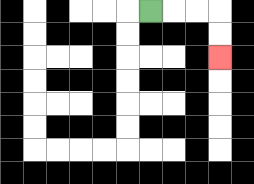{'start': '[6, 0]', 'end': '[9, 2]', 'path_directions': 'R,R,R,D,D', 'path_coordinates': '[[6, 0], [7, 0], [8, 0], [9, 0], [9, 1], [9, 2]]'}